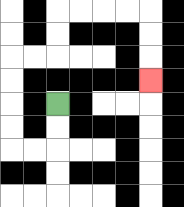{'start': '[2, 4]', 'end': '[6, 3]', 'path_directions': 'D,D,L,L,U,U,U,U,R,R,U,U,R,R,R,R,D,D,D', 'path_coordinates': '[[2, 4], [2, 5], [2, 6], [1, 6], [0, 6], [0, 5], [0, 4], [0, 3], [0, 2], [1, 2], [2, 2], [2, 1], [2, 0], [3, 0], [4, 0], [5, 0], [6, 0], [6, 1], [6, 2], [6, 3]]'}